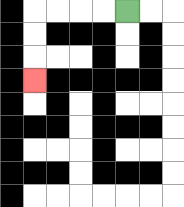{'start': '[5, 0]', 'end': '[1, 3]', 'path_directions': 'L,L,L,L,D,D,D', 'path_coordinates': '[[5, 0], [4, 0], [3, 0], [2, 0], [1, 0], [1, 1], [1, 2], [1, 3]]'}